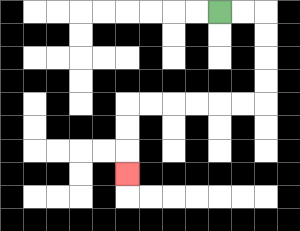{'start': '[9, 0]', 'end': '[5, 7]', 'path_directions': 'R,R,D,D,D,D,L,L,L,L,L,L,D,D,D', 'path_coordinates': '[[9, 0], [10, 0], [11, 0], [11, 1], [11, 2], [11, 3], [11, 4], [10, 4], [9, 4], [8, 4], [7, 4], [6, 4], [5, 4], [5, 5], [5, 6], [5, 7]]'}